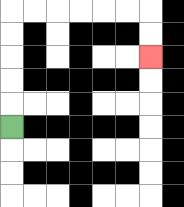{'start': '[0, 5]', 'end': '[6, 2]', 'path_directions': 'U,U,U,U,U,R,R,R,R,R,R,D,D', 'path_coordinates': '[[0, 5], [0, 4], [0, 3], [0, 2], [0, 1], [0, 0], [1, 0], [2, 0], [3, 0], [4, 0], [5, 0], [6, 0], [6, 1], [6, 2]]'}